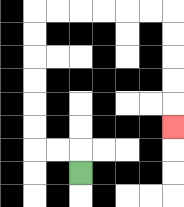{'start': '[3, 7]', 'end': '[7, 5]', 'path_directions': 'U,L,L,U,U,U,U,U,U,R,R,R,R,R,R,D,D,D,D,D', 'path_coordinates': '[[3, 7], [3, 6], [2, 6], [1, 6], [1, 5], [1, 4], [1, 3], [1, 2], [1, 1], [1, 0], [2, 0], [3, 0], [4, 0], [5, 0], [6, 0], [7, 0], [7, 1], [7, 2], [7, 3], [7, 4], [7, 5]]'}